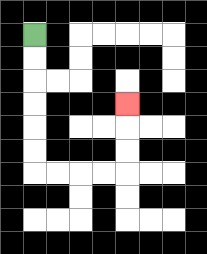{'start': '[1, 1]', 'end': '[5, 4]', 'path_directions': 'D,D,D,D,D,D,R,R,R,R,U,U,U', 'path_coordinates': '[[1, 1], [1, 2], [1, 3], [1, 4], [1, 5], [1, 6], [1, 7], [2, 7], [3, 7], [4, 7], [5, 7], [5, 6], [5, 5], [5, 4]]'}